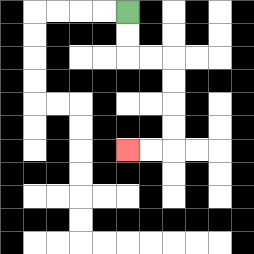{'start': '[5, 0]', 'end': '[5, 6]', 'path_directions': 'D,D,R,R,D,D,D,D,L,L', 'path_coordinates': '[[5, 0], [5, 1], [5, 2], [6, 2], [7, 2], [7, 3], [7, 4], [7, 5], [7, 6], [6, 6], [5, 6]]'}